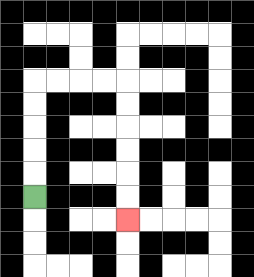{'start': '[1, 8]', 'end': '[5, 9]', 'path_directions': 'U,U,U,U,U,R,R,R,R,D,D,D,D,D,D', 'path_coordinates': '[[1, 8], [1, 7], [1, 6], [1, 5], [1, 4], [1, 3], [2, 3], [3, 3], [4, 3], [5, 3], [5, 4], [5, 5], [5, 6], [5, 7], [5, 8], [5, 9]]'}